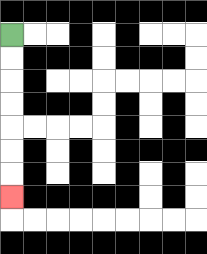{'start': '[0, 1]', 'end': '[0, 8]', 'path_directions': 'D,D,D,D,D,D,D', 'path_coordinates': '[[0, 1], [0, 2], [0, 3], [0, 4], [0, 5], [0, 6], [0, 7], [0, 8]]'}